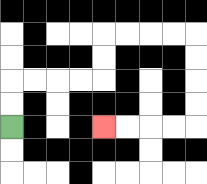{'start': '[0, 5]', 'end': '[4, 5]', 'path_directions': 'U,U,R,R,R,R,U,U,R,R,R,R,D,D,D,D,L,L,L,L', 'path_coordinates': '[[0, 5], [0, 4], [0, 3], [1, 3], [2, 3], [3, 3], [4, 3], [4, 2], [4, 1], [5, 1], [6, 1], [7, 1], [8, 1], [8, 2], [8, 3], [8, 4], [8, 5], [7, 5], [6, 5], [5, 5], [4, 5]]'}